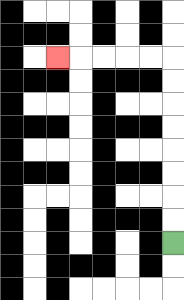{'start': '[7, 10]', 'end': '[2, 2]', 'path_directions': 'U,U,U,U,U,U,U,U,L,L,L,L,L', 'path_coordinates': '[[7, 10], [7, 9], [7, 8], [7, 7], [7, 6], [7, 5], [7, 4], [7, 3], [7, 2], [6, 2], [5, 2], [4, 2], [3, 2], [2, 2]]'}